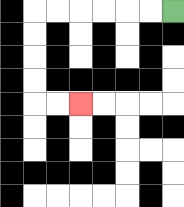{'start': '[7, 0]', 'end': '[3, 4]', 'path_directions': 'L,L,L,L,L,L,D,D,D,D,R,R', 'path_coordinates': '[[7, 0], [6, 0], [5, 0], [4, 0], [3, 0], [2, 0], [1, 0], [1, 1], [1, 2], [1, 3], [1, 4], [2, 4], [3, 4]]'}